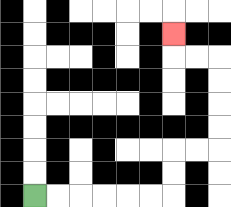{'start': '[1, 8]', 'end': '[7, 1]', 'path_directions': 'R,R,R,R,R,R,U,U,R,R,U,U,U,U,L,L,U', 'path_coordinates': '[[1, 8], [2, 8], [3, 8], [4, 8], [5, 8], [6, 8], [7, 8], [7, 7], [7, 6], [8, 6], [9, 6], [9, 5], [9, 4], [9, 3], [9, 2], [8, 2], [7, 2], [7, 1]]'}